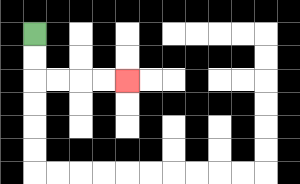{'start': '[1, 1]', 'end': '[5, 3]', 'path_directions': 'D,D,R,R,R,R', 'path_coordinates': '[[1, 1], [1, 2], [1, 3], [2, 3], [3, 3], [4, 3], [5, 3]]'}